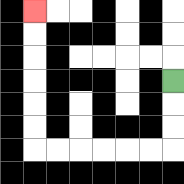{'start': '[7, 3]', 'end': '[1, 0]', 'path_directions': 'D,D,D,L,L,L,L,L,L,U,U,U,U,U,U', 'path_coordinates': '[[7, 3], [7, 4], [7, 5], [7, 6], [6, 6], [5, 6], [4, 6], [3, 6], [2, 6], [1, 6], [1, 5], [1, 4], [1, 3], [1, 2], [1, 1], [1, 0]]'}